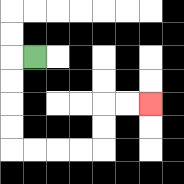{'start': '[1, 2]', 'end': '[6, 4]', 'path_directions': 'L,D,D,D,D,R,R,R,R,U,U,R,R', 'path_coordinates': '[[1, 2], [0, 2], [0, 3], [0, 4], [0, 5], [0, 6], [1, 6], [2, 6], [3, 6], [4, 6], [4, 5], [4, 4], [5, 4], [6, 4]]'}